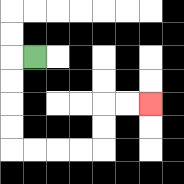{'start': '[1, 2]', 'end': '[6, 4]', 'path_directions': 'L,D,D,D,D,R,R,R,R,U,U,R,R', 'path_coordinates': '[[1, 2], [0, 2], [0, 3], [0, 4], [0, 5], [0, 6], [1, 6], [2, 6], [3, 6], [4, 6], [4, 5], [4, 4], [5, 4], [6, 4]]'}